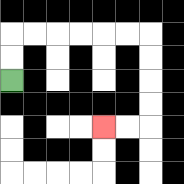{'start': '[0, 3]', 'end': '[4, 5]', 'path_directions': 'U,U,R,R,R,R,R,R,D,D,D,D,L,L', 'path_coordinates': '[[0, 3], [0, 2], [0, 1], [1, 1], [2, 1], [3, 1], [4, 1], [5, 1], [6, 1], [6, 2], [6, 3], [6, 4], [6, 5], [5, 5], [4, 5]]'}